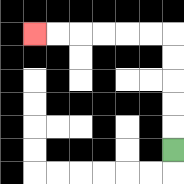{'start': '[7, 6]', 'end': '[1, 1]', 'path_directions': 'U,U,U,U,U,L,L,L,L,L,L', 'path_coordinates': '[[7, 6], [7, 5], [7, 4], [7, 3], [7, 2], [7, 1], [6, 1], [5, 1], [4, 1], [3, 1], [2, 1], [1, 1]]'}